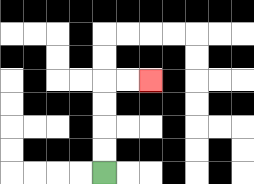{'start': '[4, 7]', 'end': '[6, 3]', 'path_directions': 'U,U,U,U,R,R', 'path_coordinates': '[[4, 7], [4, 6], [4, 5], [4, 4], [4, 3], [5, 3], [6, 3]]'}